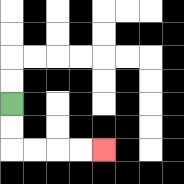{'start': '[0, 4]', 'end': '[4, 6]', 'path_directions': 'D,D,R,R,R,R', 'path_coordinates': '[[0, 4], [0, 5], [0, 6], [1, 6], [2, 6], [3, 6], [4, 6]]'}